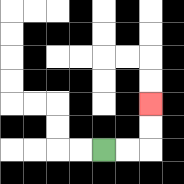{'start': '[4, 6]', 'end': '[6, 4]', 'path_directions': 'R,R,U,U', 'path_coordinates': '[[4, 6], [5, 6], [6, 6], [6, 5], [6, 4]]'}